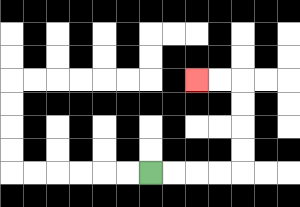{'start': '[6, 7]', 'end': '[8, 3]', 'path_directions': 'R,R,R,R,U,U,U,U,L,L', 'path_coordinates': '[[6, 7], [7, 7], [8, 7], [9, 7], [10, 7], [10, 6], [10, 5], [10, 4], [10, 3], [9, 3], [8, 3]]'}